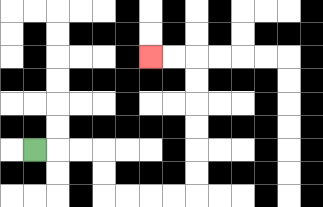{'start': '[1, 6]', 'end': '[6, 2]', 'path_directions': 'R,R,R,D,D,R,R,R,R,U,U,U,U,U,U,L,L', 'path_coordinates': '[[1, 6], [2, 6], [3, 6], [4, 6], [4, 7], [4, 8], [5, 8], [6, 8], [7, 8], [8, 8], [8, 7], [8, 6], [8, 5], [8, 4], [8, 3], [8, 2], [7, 2], [6, 2]]'}